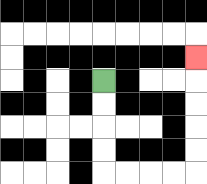{'start': '[4, 3]', 'end': '[8, 2]', 'path_directions': 'D,D,D,D,R,R,R,R,U,U,U,U,U', 'path_coordinates': '[[4, 3], [4, 4], [4, 5], [4, 6], [4, 7], [5, 7], [6, 7], [7, 7], [8, 7], [8, 6], [8, 5], [8, 4], [8, 3], [8, 2]]'}